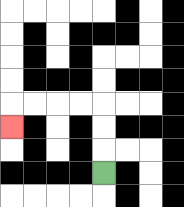{'start': '[4, 7]', 'end': '[0, 5]', 'path_directions': 'U,U,U,L,L,L,L,D', 'path_coordinates': '[[4, 7], [4, 6], [4, 5], [4, 4], [3, 4], [2, 4], [1, 4], [0, 4], [0, 5]]'}